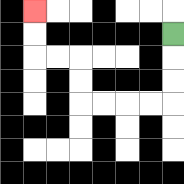{'start': '[7, 1]', 'end': '[1, 0]', 'path_directions': 'D,D,D,L,L,L,L,U,U,L,L,U,U', 'path_coordinates': '[[7, 1], [7, 2], [7, 3], [7, 4], [6, 4], [5, 4], [4, 4], [3, 4], [3, 3], [3, 2], [2, 2], [1, 2], [1, 1], [1, 0]]'}